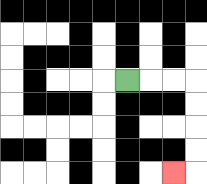{'start': '[5, 3]', 'end': '[7, 7]', 'path_directions': 'R,R,R,D,D,D,D,L', 'path_coordinates': '[[5, 3], [6, 3], [7, 3], [8, 3], [8, 4], [8, 5], [8, 6], [8, 7], [7, 7]]'}